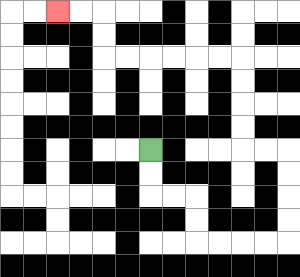{'start': '[6, 6]', 'end': '[2, 0]', 'path_directions': 'D,D,R,R,D,D,R,R,R,R,U,U,U,U,L,L,U,U,U,U,L,L,L,L,L,L,U,U,L,L', 'path_coordinates': '[[6, 6], [6, 7], [6, 8], [7, 8], [8, 8], [8, 9], [8, 10], [9, 10], [10, 10], [11, 10], [12, 10], [12, 9], [12, 8], [12, 7], [12, 6], [11, 6], [10, 6], [10, 5], [10, 4], [10, 3], [10, 2], [9, 2], [8, 2], [7, 2], [6, 2], [5, 2], [4, 2], [4, 1], [4, 0], [3, 0], [2, 0]]'}